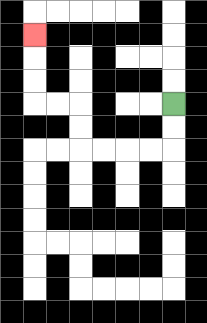{'start': '[7, 4]', 'end': '[1, 1]', 'path_directions': 'D,D,L,L,L,L,U,U,L,L,U,U,U', 'path_coordinates': '[[7, 4], [7, 5], [7, 6], [6, 6], [5, 6], [4, 6], [3, 6], [3, 5], [3, 4], [2, 4], [1, 4], [1, 3], [1, 2], [1, 1]]'}